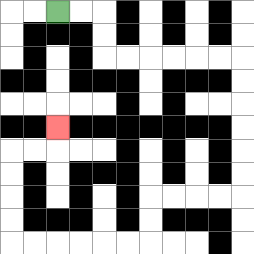{'start': '[2, 0]', 'end': '[2, 5]', 'path_directions': 'R,R,D,D,R,R,R,R,R,R,D,D,D,D,D,D,L,L,L,L,D,D,L,L,L,L,L,L,U,U,U,U,R,R,U', 'path_coordinates': '[[2, 0], [3, 0], [4, 0], [4, 1], [4, 2], [5, 2], [6, 2], [7, 2], [8, 2], [9, 2], [10, 2], [10, 3], [10, 4], [10, 5], [10, 6], [10, 7], [10, 8], [9, 8], [8, 8], [7, 8], [6, 8], [6, 9], [6, 10], [5, 10], [4, 10], [3, 10], [2, 10], [1, 10], [0, 10], [0, 9], [0, 8], [0, 7], [0, 6], [1, 6], [2, 6], [2, 5]]'}